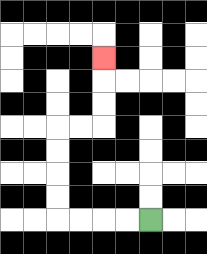{'start': '[6, 9]', 'end': '[4, 2]', 'path_directions': 'L,L,L,L,U,U,U,U,R,R,U,U,U', 'path_coordinates': '[[6, 9], [5, 9], [4, 9], [3, 9], [2, 9], [2, 8], [2, 7], [2, 6], [2, 5], [3, 5], [4, 5], [4, 4], [4, 3], [4, 2]]'}